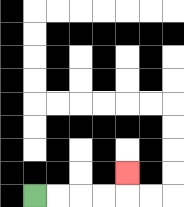{'start': '[1, 8]', 'end': '[5, 7]', 'path_directions': 'R,R,R,R,U', 'path_coordinates': '[[1, 8], [2, 8], [3, 8], [4, 8], [5, 8], [5, 7]]'}